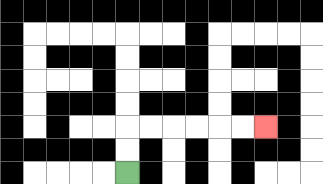{'start': '[5, 7]', 'end': '[11, 5]', 'path_directions': 'U,U,R,R,R,R,R,R', 'path_coordinates': '[[5, 7], [5, 6], [5, 5], [6, 5], [7, 5], [8, 5], [9, 5], [10, 5], [11, 5]]'}